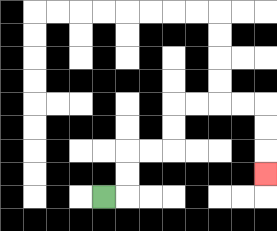{'start': '[4, 8]', 'end': '[11, 7]', 'path_directions': 'R,U,U,R,R,U,U,R,R,R,R,D,D,D', 'path_coordinates': '[[4, 8], [5, 8], [5, 7], [5, 6], [6, 6], [7, 6], [7, 5], [7, 4], [8, 4], [9, 4], [10, 4], [11, 4], [11, 5], [11, 6], [11, 7]]'}